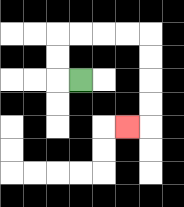{'start': '[3, 3]', 'end': '[5, 5]', 'path_directions': 'L,U,U,R,R,R,R,D,D,D,D,L', 'path_coordinates': '[[3, 3], [2, 3], [2, 2], [2, 1], [3, 1], [4, 1], [5, 1], [6, 1], [6, 2], [6, 3], [6, 4], [6, 5], [5, 5]]'}